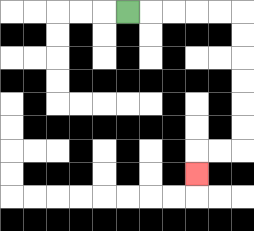{'start': '[5, 0]', 'end': '[8, 7]', 'path_directions': 'R,R,R,R,R,D,D,D,D,D,D,L,L,D', 'path_coordinates': '[[5, 0], [6, 0], [7, 0], [8, 0], [9, 0], [10, 0], [10, 1], [10, 2], [10, 3], [10, 4], [10, 5], [10, 6], [9, 6], [8, 6], [8, 7]]'}